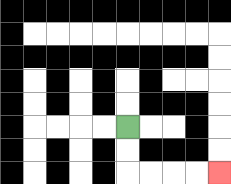{'start': '[5, 5]', 'end': '[9, 7]', 'path_directions': 'D,D,R,R,R,R', 'path_coordinates': '[[5, 5], [5, 6], [5, 7], [6, 7], [7, 7], [8, 7], [9, 7]]'}